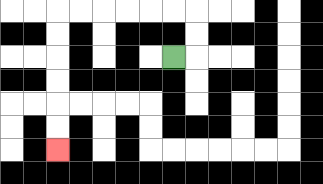{'start': '[7, 2]', 'end': '[2, 6]', 'path_directions': 'R,U,U,L,L,L,L,L,L,D,D,D,D,D,D', 'path_coordinates': '[[7, 2], [8, 2], [8, 1], [8, 0], [7, 0], [6, 0], [5, 0], [4, 0], [3, 0], [2, 0], [2, 1], [2, 2], [2, 3], [2, 4], [2, 5], [2, 6]]'}